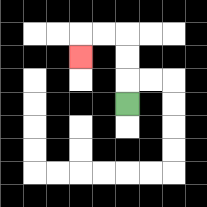{'start': '[5, 4]', 'end': '[3, 2]', 'path_directions': 'U,U,U,L,L,D', 'path_coordinates': '[[5, 4], [5, 3], [5, 2], [5, 1], [4, 1], [3, 1], [3, 2]]'}